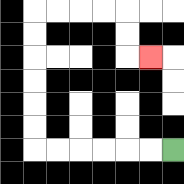{'start': '[7, 6]', 'end': '[6, 2]', 'path_directions': 'L,L,L,L,L,L,U,U,U,U,U,U,R,R,R,R,D,D,R', 'path_coordinates': '[[7, 6], [6, 6], [5, 6], [4, 6], [3, 6], [2, 6], [1, 6], [1, 5], [1, 4], [1, 3], [1, 2], [1, 1], [1, 0], [2, 0], [3, 0], [4, 0], [5, 0], [5, 1], [5, 2], [6, 2]]'}